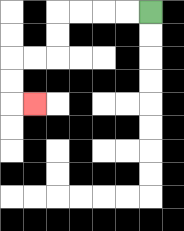{'start': '[6, 0]', 'end': '[1, 4]', 'path_directions': 'L,L,L,L,D,D,L,L,D,D,R', 'path_coordinates': '[[6, 0], [5, 0], [4, 0], [3, 0], [2, 0], [2, 1], [2, 2], [1, 2], [0, 2], [0, 3], [0, 4], [1, 4]]'}